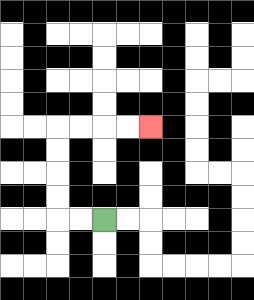{'start': '[4, 9]', 'end': '[6, 5]', 'path_directions': 'L,L,U,U,U,U,R,R,R,R', 'path_coordinates': '[[4, 9], [3, 9], [2, 9], [2, 8], [2, 7], [2, 6], [2, 5], [3, 5], [4, 5], [5, 5], [6, 5]]'}